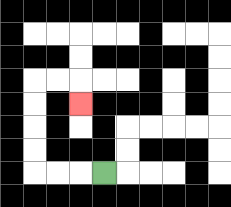{'start': '[4, 7]', 'end': '[3, 4]', 'path_directions': 'L,L,L,U,U,U,U,R,R,D', 'path_coordinates': '[[4, 7], [3, 7], [2, 7], [1, 7], [1, 6], [1, 5], [1, 4], [1, 3], [2, 3], [3, 3], [3, 4]]'}